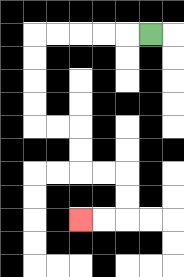{'start': '[6, 1]', 'end': '[3, 9]', 'path_directions': 'L,L,L,L,L,D,D,D,D,R,R,D,D,R,R,D,D,L,L', 'path_coordinates': '[[6, 1], [5, 1], [4, 1], [3, 1], [2, 1], [1, 1], [1, 2], [1, 3], [1, 4], [1, 5], [2, 5], [3, 5], [3, 6], [3, 7], [4, 7], [5, 7], [5, 8], [5, 9], [4, 9], [3, 9]]'}